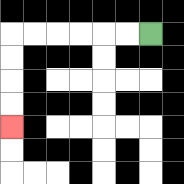{'start': '[6, 1]', 'end': '[0, 5]', 'path_directions': 'L,L,L,L,L,L,D,D,D,D', 'path_coordinates': '[[6, 1], [5, 1], [4, 1], [3, 1], [2, 1], [1, 1], [0, 1], [0, 2], [0, 3], [0, 4], [0, 5]]'}